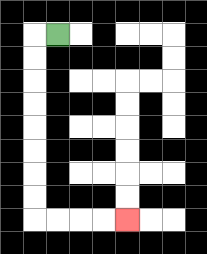{'start': '[2, 1]', 'end': '[5, 9]', 'path_directions': 'L,D,D,D,D,D,D,D,D,R,R,R,R', 'path_coordinates': '[[2, 1], [1, 1], [1, 2], [1, 3], [1, 4], [1, 5], [1, 6], [1, 7], [1, 8], [1, 9], [2, 9], [3, 9], [4, 9], [5, 9]]'}